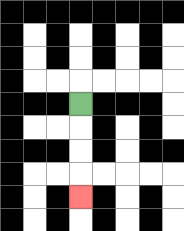{'start': '[3, 4]', 'end': '[3, 8]', 'path_directions': 'D,D,D,D', 'path_coordinates': '[[3, 4], [3, 5], [3, 6], [3, 7], [3, 8]]'}